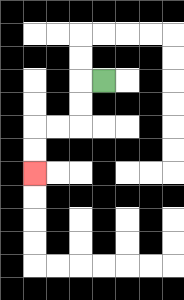{'start': '[4, 3]', 'end': '[1, 7]', 'path_directions': 'L,D,D,L,L,D,D', 'path_coordinates': '[[4, 3], [3, 3], [3, 4], [3, 5], [2, 5], [1, 5], [1, 6], [1, 7]]'}